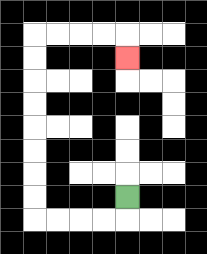{'start': '[5, 8]', 'end': '[5, 2]', 'path_directions': 'D,L,L,L,L,U,U,U,U,U,U,U,U,R,R,R,R,D', 'path_coordinates': '[[5, 8], [5, 9], [4, 9], [3, 9], [2, 9], [1, 9], [1, 8], [1, 7], [1, 6], [1, 5], [1, 4], [1, 3], [1, 2], [1, 1], [2, 1], [3, 1], [4, 1], [5, 1], [5, 2]]'}